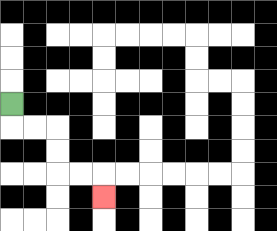{'start': '[0, 4]', 'end': '[4, 8]', 'path_directions': 'D,R,R,D,D,R,R,D', 'path_coordinates': '[[0, 4], [0, 5], [1, 5], [2, 5], [2, 6], [2, 7], [3, 7], [4, 7], [4, 8]]'}